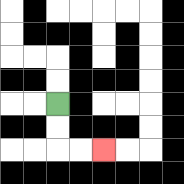{'start': '[2, 4]', 'end': '[4, 6]', 'path_directions': 'D,D,R,R', 'path_coordinates': '[[2, 4], [2, 5], [2, 6], [3, 6], [4, 6]]'}